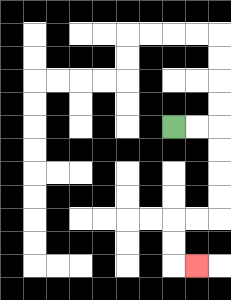{'start': '[7, 5]', 'end': '[8, 11]', 'path_directions': 'R,R,D,D,D,D,L,L,D,D,R', 'path_coordinates': '[[7, 5], [8, 5], [9, 5], [9, 6], [9, 7], [9, 8], [9, 9], [8, 9], [7, 9], [7, 10], [7, 11], [8, 11]]'}